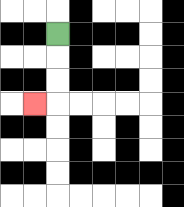{'start': '[2, 1]', 'end': '[1, 4]', 'path_directions': 'D,D,D,L', 'path_coordinates': '[[2, 1], [2, 2], [2, 3], [2, 4], [1, 4]]'}